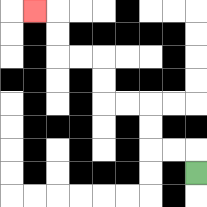{'start': '[8, 7]', 'end': '[1, 0]', 'path_directions': 'U,L,L,U,U,L,L,U,U,L,L,U,U,L', 'path_coordinates': '[[8, 7], [8, 6], [7, 6], [6, 6], [6, 5], [6, 4], [5, 4], [4, 4], [4, 3], [4, 2], [3, 2], [2, 2], [2, 1], [2, 0], [1, 0]]'}